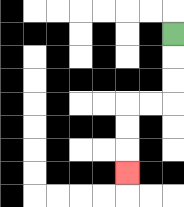{'start': '[7, 1]', 'end': '[5, 7]', 'path_directions': 'D,D,D,L,L,D,D,D', 'path_coordinates': '[[7, 1], [7, 2], [7, 3], [7, 4], [6, 4], [5, 4], [5, 5], [5, 6], [5, 7]]'}